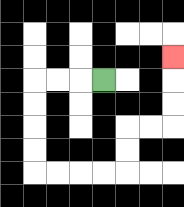{'start': '[4, 3]', 'end': '[7, 2]', 'path_directions': 'L,L,L,D,D,D,D,R,R,R,R,U,U,R,R,U,U,U', 'path_coordinates': '[[4, 3], [3, 3], [2, 3], [1, 3], [1, 4], [1, 5], [1, 6], [1, 7], [2, 7], [3, 7], [4, 7], [5, 7], [5, 6], [5, 5], [6, 5], [7, 5], [7, 4], [7, 3], [7, 2]]'}